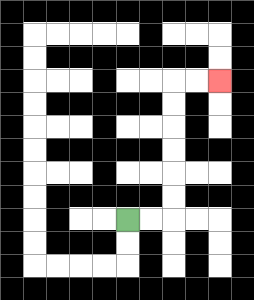{'start': '[5, 9]', 'end': '[9, 3]', 'path_directions': 'R,R,U,U,U,U,U,U,R,R', 'path_coordinates': '[[5, 9], [6, 9], [7, 9], [7, 8], [7, 7], [7, 6], [7, 5], [7, 4], [7, 3], [8, 3], [9, 3]]'}